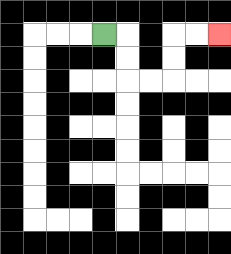{'start': '[4, 1]', 'end': '[9, 1]', 'path_directions': 'R,D,D,R,R,U,U,R,R', 'path_coordinates': '[[4, 1], [5, 1], [5, 2], [5, 3], [6, 3], [7, 3], [7, 2], [7, 1], [8, 1], [9, 1]]'}